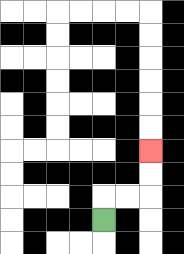{'start': '[4, 9]', 'end': '[6, 6]', 'path_directions': 'U,R,R,U,U', 'path_coordinates': '[[4, 9], [4, 8], [5, 8], [6, 8], [6, 7], [6, 6]]'}